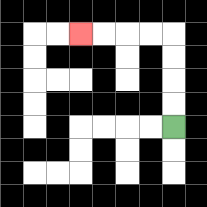{'start': '[7, 5]', 'end': '[3, 1]', 'path_directions': 'U,U,U,U,L,L,L,L', 'path_coordinates': '[[7, 5], [7, 4], [7, 3], [7, 2], [7, 1], [6, 1], [5, 1], [4, 1], [3, 1]]'}